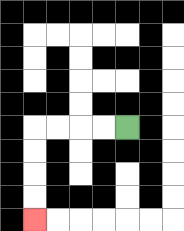{'start': '[5, 5]', 'end': '[1, 9]', 'path_directions': 'L,L,L,L,D,D,D,D', 'path_coordinates': '[[5, 5], [4, 5], [3, 5], [2, 5], [1, 5], [1, 6], [1, 7], [1, 8], [1, 9]]'}